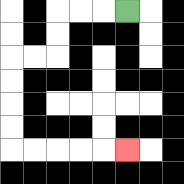{'start': '[5, 0]', 'end': '[5, 6]', 'path_directions': 'L,L,L,D,D,L,L,D,D,D,D,R,R,R,R,R', 'path_coordinates': '[[5, 0], [4, 0], [3, 0], [2, 0], [2, 1], [2, 2], [1, 2], [0, 2], [0, 3], [0, 4], [0, 5], [0, 6], [1, 6], [2, 6], [3, 6], [4, 6], [5, 6]]'}